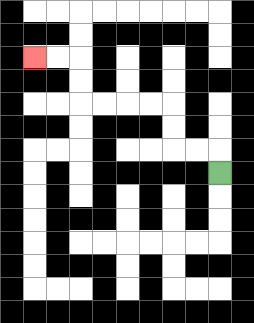{'start': '[9, 7]', 'end': '[1, 2]', 'path_directions': 'U,L,L,U,U,L,L,L,L,U,U,L,L', 'path_coordinates': '[[9, 7], [9, 6], [8, 6], [7, 6], [7, 5], [7, 4], [6, 4], [5, 4], [4, 4], [3, 4], [3, 3], [3, 2], [2, 2], [1, 2]]'}